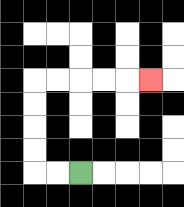{'start': '[3, 7]', 'end': '[6, 3]', 'path_directions': 'L,L,U,U,U,U,R,R,R,R,R', 'path_coordinates': '[[3, 7], [2, 7], [1, 7], [1, 6], [1, 5], [1, 4], [1, 3], [2, 3], [3, 3], [4, 3], [5, 3], [6, 3]]'}